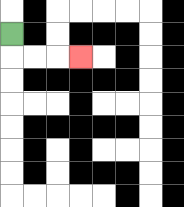{'start': '[0, 1]', 'end': '[3, 2]', 'path_directions': 'D,R,R,R', 'path_coordinates': '[[0, 1], [0, 2], [1, 2], [2, 2], [3, 2]]'}